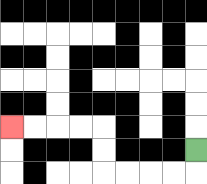{'start': '[8, 6]', 'end': '[0, 5]', 'path_directions': 'D,L,L,L,L,U,U,L,L,L,L', 'path_coordinates': '[[8, 6], [8, 7], [7, 7], [6, 7], [5, 7], [4, 7], [4, 6], [4, 5], [3, 5], [2, 5], [1, 5], [0, 5]]'}